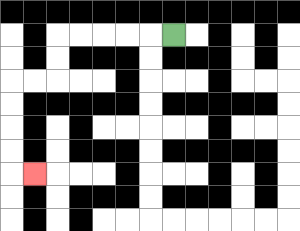{'start': '[7, 1]', 'end': '[1, 7]', 'path_directions': 'L,L,L,L,L,D,D,L,L,D,D,D,D,R', 'path_coordinates': '[[7, 1], [6, 1], [5, 1], [4, 1], [3, 1], [2, 1], [2, 2], [2, 3], [1, 3], [0, 3], [0, 4], [0, 5], [0, 6], [0, 7], [1, 7]]'}